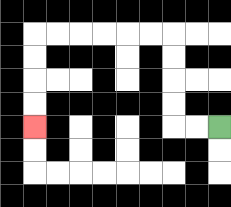{'start': '[9, 5]', 'end': '[1, 5]', 'path_directions': 'L,L,U,U,U,U,L,L,L,L,L,L,D,D,D,D', 'path_coordinates': '[[9, 5], [8, 5], [7, 5], [7, 4], [7, 3], [7, 2], [7, 1], [6, 1], [5, 1], [4, 1], [3, 1], [2, 1], [1, 1], [1, 2], [1, 3], [1, 4], [1, 5]]'}